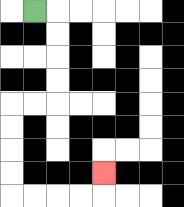{'start': '[1, 0]', 'end': '[4, 7]', 'path_directions': 'R,D,D,D,D,L,L,D,D,D,D,R,R,R,R,U', 'path_coordinates': '[[1, 0], [2, 0], [2, 1], [2, 2], [2, 3], [2, 4], [1, 4], [0, 4], [0, 5], [0, 6], [0, 7], [0, 8], [1, 8], [2, 8], [3, 8], [4, 8], [4, 7]]'}